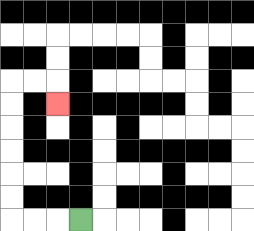{'start': '[3, 9]', 'end': '[2, 4]', 'path_directions': 'L,L,L,U,U,U,U,U,U,R,R,D', 'path_coordinates': '[[3, 9], [2, 9], [1, 9], [0, 9], [0, 8], [0, 7], [0, 6], [0, 5], [0, 4], [0, 3], [1, 3], [2, 3], [2, 4]]'}